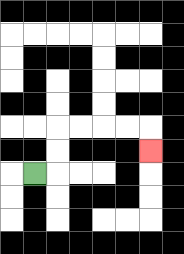{'start': '[1, 7]', 'end': '[6, 6]', 'path_directions': 'R,U,U,R,R,R,R,D', 'path_coordinates': '[[1, 7], [2, 7], [2, 6], [2, 5], [3, 5], [4, 5], [5, 5], [6, 5], [6, 6]]'}